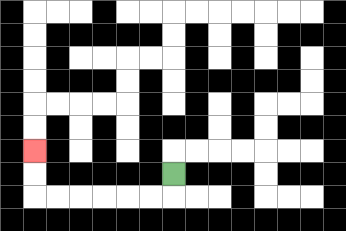{'start': '[7, 7]', 'end': '[1, 6]', 'path_directions': 'D,L,L,L,L,L,L,U,U', 'path_coordinates': '[[7, 7], [7, 8], [6, 8], [5, 8], [4, 8], [3, 8], [2, 8], [1, 8], [1, 7], [1, 6]]'}